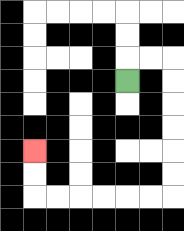{'start': '[5, 3]', 'end': '[1, 6]', 'path_directions': 'U,R,R,D,D,D,D,D,D,L,L,L,L,L,L,U,U', 'path_coordinates': '[[5, 3], [5, 2], [6, 2], [7, 2], [7, 3], [7, 4], [7, 5], [7, 6], [7, 7], [7, 8], [6, 8], [5, 8], [4, 8], [3, 8], [2, 8], [1, 8], [1, 7], [1, 6]]'}